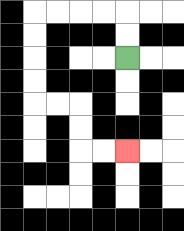{'start': '[5, 2]', 'end': '[5, 6]', 'path_directions': 'U,U,L,L,L,L,D,D,D,D,R,R,D,D,R,R', 'path_coordinates': '[[5, 2], [5, 1], [5, 0], [4, 0], [3, 0], [2, 0], [1, 0], [1, 1], [1, 2], [1, 3], [1, 4], [2, 4], [3, 4], [3, 5], [3, 6], [4, 6], [5, 6]]'}